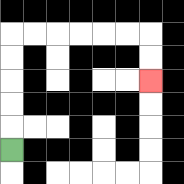{'start': '[0, 6]', 'end': '[6, 3]', 'path_directions': 'U,U,U,U,U,R,R,R,R,R,R,D,D', 'path_coordinates': '[[0, 6], [0, 5], [0, 4], [0, 3], [0, 2], [0, 1], [1, 1], [2, 1], [3, 1], [4, 1], [5, 1], [6, 1], [6, 2], [6, 3]]'}